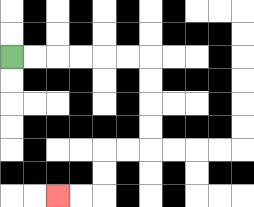{'start': '[0, 2]', 'end': '[2, 8]', 'path_directions': 'R,R,R,R,R,R,D,D,D,D,L,L,D,D,L,L', 'path_coordinates': '[[0, 2], [1, 2], [2, 2], [3, 2], [4, 2], [5, 2], [6, 2], [6, 3], [6, 4], [6, 5], [6, 6], [5, 6], [4, 6], [4, 7], [4, 8], [3, 8], [2, 8]]'}